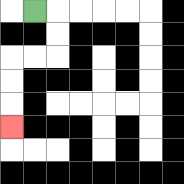{'start': '[1, 0]', 'end': '[0, 5]', 'path_directions': 'R,D,D,L,L,D,D,D', 'path_coordinates': '[[1, 0], [2, 0], [2, 1], [2, 2], [1, 2], [0, 2], [0, 3], [0, 4], [0, 5]]'}